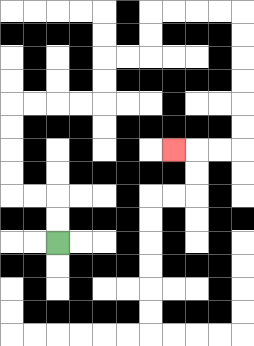{'start': '[2, 10]', 'end': '[7, 6]', 'path_directions': 'U,U,L,L,U,U,U,U,R,R,R,R,U,U,R,R,U,U,R,R,R,R,D,D,D,D,D,D,L,L,L', 'path_coordinates': '[[2, 10], [2, 9], [2, 8], [1, 8], [0, 8], [0, 7], [0, 6], [0, 5], [0, 4], [1, 4], [2, 4], [3, 4], [4, 4], [4, 3], [4, 2], [5, 2], [6, 2], [6, 1], [6, 0], [7, 0], [8, 0], [9, 0], [10, 0], [10, 1], [10, 2], [10, 3], [10, 4], [10, 5], [10, 6], [9, 6], [8, 6], [7, 6]]'}